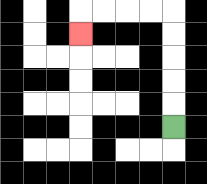{'start': '[7, 5]', 'end': '[3, 1]', 'path_directions': 'U,U,U,U,U,L,L,L,L,D', 'path_coordinates': '[[7, 5], [7, 4], [7, 3], [7, 2], [7, 1], [7, 0], [6, 0], [5, 0], [4, 0], [3, 0], [3, 1]]'}